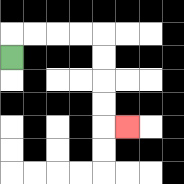{'start': '[0, 2]', 'end': '[5, 5]', 'path_directions': 'U,R,R,R,R,D,D,D,D,R', 'path_coordinates': '[[0, 2], [0, 1], [1, 1], [2, 1], [3, 1], [4, 1], [4, 2], [4, 3], [4, 4], [4, 5], [5, 5]]'}